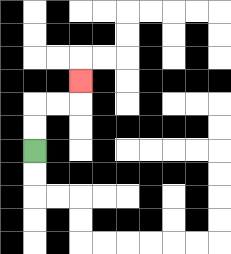{'start': '[1, 6]', 'end': '[3, 3]', 'path_directions': 'U,U,R,R,U', 'path_coordinates': '[[1, 6], [1, 5], [1, 4], [2, 4], [3, 4], [3, 3]]'}